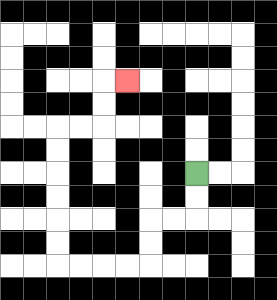{'start': '[8, 7]', 'end': '[5, 3]', 'path_directions': 'D,D,L,L,D,D,L,L,L,L,U,U,U,U,U,U,R,R,U,U,R', 'path_coordinates': '[[8, 7], [8, 8], [8, 9], [7, 9], [6, 9], [6, 10], [6, 11], [5, 11], [4, 11], [3, 11], [2, 11], [2, 10], [2, 9], [2, 8], [2, 7], [2, 6], [2, 5], [3, 5], [4, 5], [4, 4], [4, 3], [5, 3]]'}